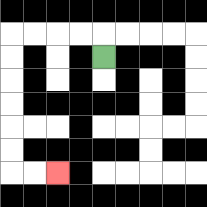{'start': '[4, 2]', 'end': '[2, 7]', 'path_directions': 'U,L,L,L,L,D,D,D,D,D,D,R,R', 'path_coordinates': '[[4, 2], [4, 1], [3, 1], [2, 1], [1, 1], [0, 1], [0, 2], [0, 3], [0, 4], [0, 5], [0, 6], [0, 7], [1, 7], [2, 7]]'}